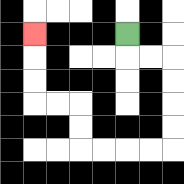{'start': '[5, 1]', 'end': '[1, 1]', 'path_directions': 'D,R,R,D,D,D,D,L,L,L,L,U,U,L,L,U,U,U', 'path_coordinates': '[[5, 1], [5, 2], [6, 2], [7, 2], [7, 3], [7, 4], [7, 5], [7, 6], [6, 6], [5, 6], [4, 6], [3, 6], [3, 5], [3, 4], [2, 4], [1, 4], [1, 3], [1, 2], [1, 1]]'}